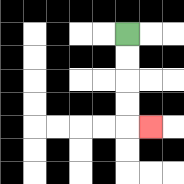{'start': '[5, 1]', 'end': '[6, 5]', 'path_directions': 'D,D,D,D,R', 'path_coordinates': '[[5, 1], [5, 2], [5, 3], [5, 4], [5, 5], [6, 5]]'}